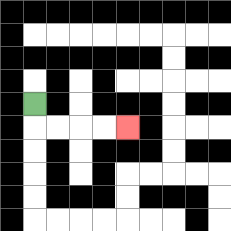{'start': '[1, 4]', 'end': '[5, 5]', 'path_directions': 'D,R,R,R,R', 'path_coordinates': '[[1, 4], [1, 5], [2, 5], [3, 5], [4, 5], [5, 5]]'}